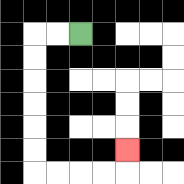{'start': '[3, 1]', 'end': '[5, 6]', 'path_directions': 'L,L,D,D,D,D,D,D,R,R,R,R,U', 'path_coordinates': '[[3, 1], [2, 1], [1, 1], [1, 2], [1, 3], [1, 4], [1, 5], [1, 6], [1, 7], [2, 7], [3, 7], [4, 7], [5, 7], [5, 6]]'}